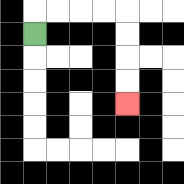{'start': '[1, 1]', 'end': '[5, 4]', 'path_directions': 'U,R,R,R,R,D,D,D,D', 'path_coordinates': '[[1, 1], [1, 0], [2, 0], [3, 0], [4, 0], [5, 0], [5, 1], [5, 2], [5, 3], [5, 4]]'}